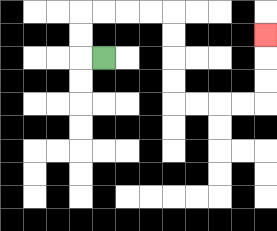{'start': '[4, 2]', 'end': '[11, 1]', 'path_directions': 'L,U,U,R,R,R,R,D,D,D,D,R,R,R,R,U,U,U', 'path_coordinates': '[[4, 2], [3, 2], [3, 1], [3, 0], [4, 0], [5, 0], [6, 0], [7, 0], [7, 1], [7, 2], [7, 3], [7, 4], [8, 4], [9, 4], [10, 4], [11, 4], [11, 3], [11, 2], [11, 1]]'}